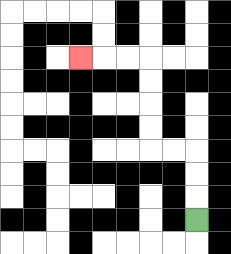{'start': '[8, 9]', 'end': '[3, 2]', 'path_directions': 'U,U,U,L,L,U,U,U,U,L,L,L', 'path_coordinates': '[[8, 9], [8, 8], [8, 7], [8, 6], [7, 6], [6, 6], [6, 5], [6, 4], [6, 3], [6, 2], [5, 2], [4, 2], [3, 2]]'}